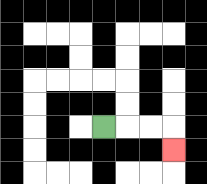{'start': '[4, 5]', 'end': '[7, 6]', 'path_directions': 'R,R,R,D', 'path_coordinates': '[[4, 5], [5, 5], [6, 5], [7, 5], [7, 6]]'}